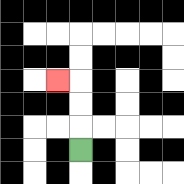{'start': '[3, 6]', 'end': '[2, 3]', 'path_directions': 'U,U,U,L', 'path_coordinates': '[[3, 6], [3, 5], [3, 4], [3, 3], [2, 3]]'}